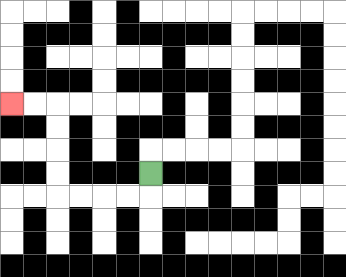{'start': '[6, 7]', 'end': '[0, 4]', 'path_directions': 'D,L,L,L,L,U,U,U,U,L,L', 'path_coordinates': '[[6, 7], [6, 8], [5, 8], [4, 8], [3, 8], [2, 8], [2, 7], [2, 6], [2, 5], [2, 4], [1, 4], [0, 4]]'}